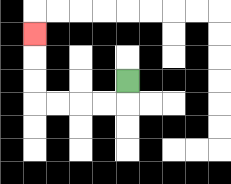{'start': '[5, 3]', 'end': '[1, 1]', 'path_directions': 'D,L,L,L,L,U,U,U', 'path_coordinates': '[[5, 3], [5, 4], [4, 4], [3, 4], [2, 4], [1, 4], [1, 3], [1, 2], [1, 1]]'}